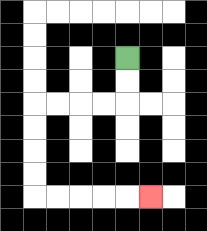{'start': '[5, 2]', 'end': '[6, 8]', 'path_directions': 'D,D,L,L,L,L,D,D,D,D,R,R,R,R,R', 'path_coordinates': '[[5, 2], [5, 3], [5, 4], [4, 4], [3, 4], [2, 4], [1, 4], [1, 5], [1, 6], [1, 7], [1, 8], [2, 8], [3, 8], [4, 8], [5, 8], [6, 8]]'}